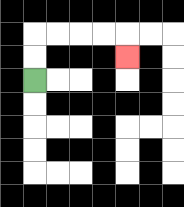{'start': '[1, 3]', 'end': '[5, 2]', 'path_directions': 'U,U,R,R,R,R,D', 'path_coordinates': '[[1, 3], [1, 2], [1, 1], [2, 1], [3, 1], [4, 1], [5, 1], [5, 2]]'}